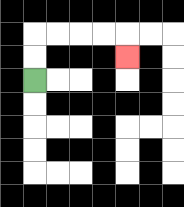{'start': '[1, 3]', 'end': '[5, 2]', 'path_directions': 'U,U,R,R,R,R,D', 'path_coordinates': '[[1, 3], [1, 2], [1, 1], [2, 1], [3, 1], [4, 1], [5, 1], [5, 2]]'}